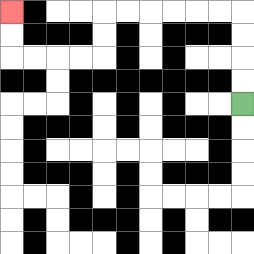{'start': '[10, 4]', 'end': '[0, 0]', 'path_directions': 'U,U,U,U,L,L,L,L,L,L,D,D,L,L,L,L,U,U', 'path_coordinates': '[[10, 4], [10, 3], [10, 2], [10, 1], [10, 0], [9, 0], [8, 0], [7, 0], [6, 0], [5, 0], [4, 0], [4, 1], [4, 2], [3, 2], [2, 2], [1, 2], [0, 2], [0, 1], [0, 0]]'}